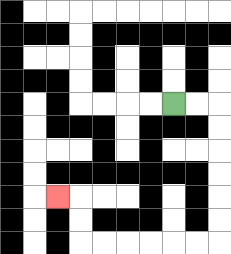{'start': '[7, 4]', 'end': '[2, 8]', 'path_directions': 'R,R,D,D,D,D,D,D,L,L,L,L,L,L,U,U,L', 'path_coordinates': '[[7, 4], [8, 4], [9, 4], [9, 5], [9, 6], [9, 7], [9, 8], [9, 9], [9, 10], [8, 10], [7, 10], [6, 10], [5, 10], [4, 10], [3, 10], [3, 9], [3, 8], [2, 8]]'}